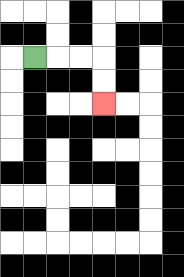{'start': '[1, 2]', 'end': '[4, 4]', 'path_directions': 'R,R,R,D,D', 'path_coordinates': '[[1, 2], [2, 2], [3, 2], [4, 2], [4, 3], [4, 4]]'}